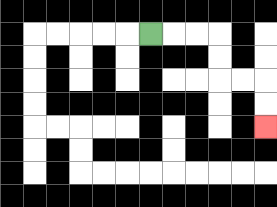{'start': '[6, 1]', 'end': '[11, 5]', 'path_directions': 'R,R,R,D,D,R,R,D,D', 'path_coordinates': '[[6, 1], [7, 1], [8, 1], [9, 1], [9, 2], [9, 3], [10, 3], [11, 3], [11, 4], [11, 5]]'}